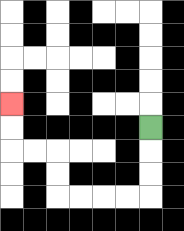{'start': '[6, 5]', 'end': '[0, 4]', 'path_directions': 'D,D,D,L,L,L,L,U,U,L,L,U,U', 'path_coordinates': '[[6, 5], [6, 6], [6, 7], [6, 8], [5, 8], [4, 8], [3, 8], [2, 8], [2, 7], [2, 6], [1, 6], [0, 6], [0, 5], [0, 4]]'}